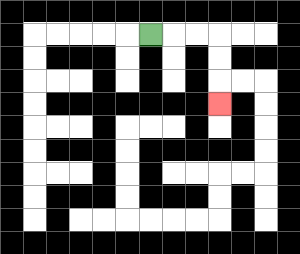{'start': '[6, 1]', 'end': '[9, 4]', 'path_directions': 'R,R,R,D,D,D', 'path_coordinates': '[[6, 1], [7, 1], [8, 1], [9, 1], [9, 2], [9, 3], [9, 4]]'}